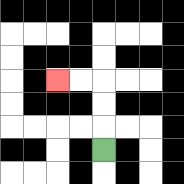{'start': '[4, 6]', 'end': '[2, 3]', 'path_directions': 'U,U,U,L,L', 'path_coordinates': '[[4, 6], [4, 5], [4, 4], [4, 3], [3, 3], [2, 3]]'}